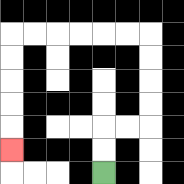{'start': '[4, 7]', 'end': '[0, 6]', 'path_directions': 'U,U,R,R,U,U,U,U,L,L,L,L,L,L,D,D,D,D,D', 'path_coordinates': '[[4, 7], [4, 6], [4, 5], [5, 5], [6, 5], [6, 4], [6, 3], [6, 2], [6, 1], [5, 1], [4, 1], [3, 1], [2, 1], [1, 1], [0, 1], [0, 2], [0, 3], [0, 4], [0, 5], [0, 6]]'}